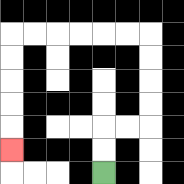{'start': '[4, 7]', 'end': '[0, 6]', 'path_directions': 'U,U,R,R,U,U,U,U,L,L,L,L,L,L,D,D,D,D,D', 'path_coordinates': '[[4, 7], [4, 6], [4, 5], [5, 5], [6, 5], [6, 4], [6, 3], [6, 2], [6, 1], [5, 1], [4, 1], [3, 1], [2, 1], [1, 1], [0, 1], [0, 2], [0, 3], [0, 4], [0, 5], [0, 6]]'}